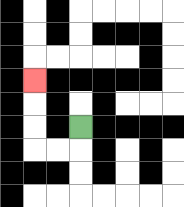{'start': '[3, 5]', 'end': '[1, 3]', 'path_directions': 'D,L,L,U,U,U', 'path_coordinates': '[[3, 5], [3, 6], [2, 6], [1, 6], [1, 5], [1, 4], [1, 3]]'}